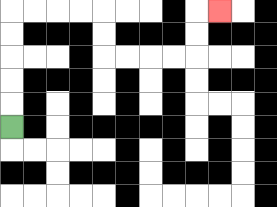{'start': '[0, 5]', 'end': '[9, 0]', 'path_directions': 'U,U,U,U,U,R,R,R,R,D,D,R,R,R,R,U,U,R', 'path_coordinates': '[[0, 5], [0, 4], [0, 3], [0, 2], [0, 1], [0, 0], [1, 0], [2, 0], [3, 0], [4, 0], [4, 1], [4, 2], [5, 2], [6, 2], [7, 2], [8, 2], [8, 1], [8, 0], [9, 0]]'}